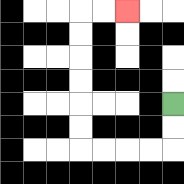{'start': '[7, 4]', 'end': '[5, 0]', 'path_directions': 'D,D,L,L,L,L,U,U,U,U,U,U,R,R', 'path_coordinates': '[[7, 4], [7, 5], [7, 6], [6, 6], [5, 6], [4, 6], [3, 6], [3, 5], [3, 4], [3, 3], [3, 2], [3, 1], [3, 0], [4, 0], [5, 0]]'}